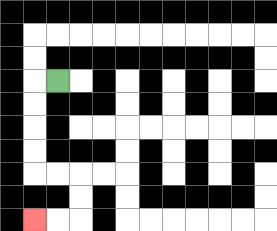{'start': '[2, 3]', 'end': '[1, 9]', 'path_directions': 'L,D,D,D,D,R,R,D,D,L,L', 'path_coordinates': '[[2, 3], [1, 3], [1, 4], [1, 5], [1, 6], [1, 7], [2, 7], [3, 7], [3, 8], [3, 9], [2, 9], [1, 9]]'}